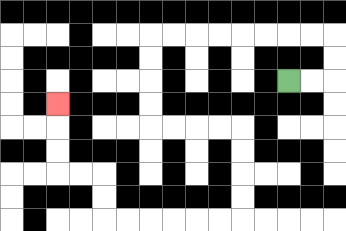{'start': '[12, 3]', 'end': '[2, 4]', 'path_directions': 'R,R,U,U,L,L,L,L,L,L,L,L,D,D,D,D,R,R,R,R,D,D,D,D,L,L,L,L,L,L,U,U,L,L,U,U,U', 'path_coordinates': '[[12, 3], [13, 3], [14, 3], [14, 2], [14, 1], [13, 1], [12, 1], [11, 1], [10, 1], [9, 1], [8, 1], [7, 1], [6, 1], [6, 2], [6, 3], [6, 4], [6, 5], [7, 5], [8, 5], [9, 5], [10, 5], [10, 6], [10, 7], [10, 8], [10, 9], [9, 9], [8, 9], [7, 9], [6, 9], [5, 9], [4, 9], [4, 8], [4, 7], [3, 7], [2, 7], [2, 6], [2, 5], [2, 4]]'}